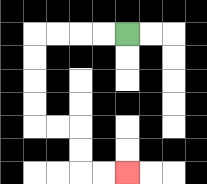{'start': '[5, 1]', 'end': '[5, 7]', 'path_directions': 'L,L,L,L,D,D,D,D,R,R,D,D,R,R', 'path_coordinates': '[[5, 1], [4, 1], [3, 1], [2, 1], [1, 1], [1, 2], [1, 3], [1, 4], [1, 5], [2, 5], [3, 5], [3, 6], [3, 7], [4, 7], [5, 7]]'}